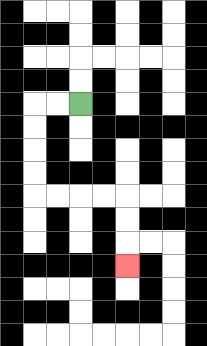{'start': '[3, 4]', 'end': '[5, 11]', 'path_directions': 'L,L,D,D,D,D,R,R,R,R,D,D,D', 'path_coordinates': '[[3, 4], [2, 4], [1, 4], [1, 5], [1, 6], [1, 7], [1, 8], [2, 8], [3, 8], [4, 8], [5, 8], [5, 9], [5, 10], [5, 11]]'}